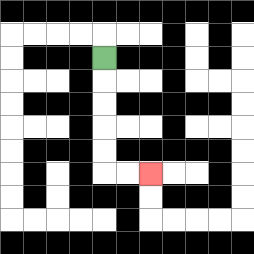{'start': '[4, 2]', 'end': '[6, 7]', 'path_directions': 'D,D,D,D,D,R,R', 'path_coordinates': '[[4, 2], [4, 3], [4, 4], [4, 5], [4, 6], [4, 7], [5, 7], [6, 7]]'}